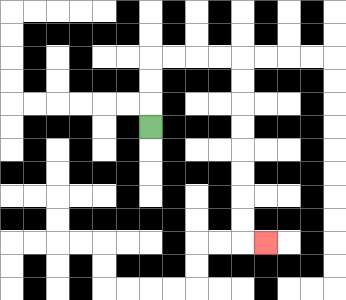{'start': '[6, 5]', 'end': '[11, 10]', 'path_directions': 'U,U,U,R,R,R,R,D,D,D,D,D,D,D,D,R', 'path_coordinates': '[[6, 5], [6, 4], [6, 3], [6, 2], [7, 2], [8, 2], [9, 2], [10, 2], [10, 3], [10, 4], [10, 5], [10, 6], [10, 7], [10, 8], [10, 9], [10, 10], [11, 10]]'}